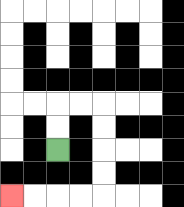{'start': '[2, 6]', 'end': '[0, 8]', 'path_directions': 'U,U,R,R,D,D,D,D,L,L,L,L', 'path_coordinates': '[[2, 6], [2, 5], [2, 4], [3, 4], [4, 4], [4, 5], [4, 6], [4, 7], [4, 8], [3, 8], [2, 8], [1, 8], [0, 8]]'}